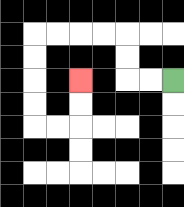{'start': '[7, 3]', 'end': '[3, 3]', 'path_directions': 'L,L,U,U,L,L,L,L,D,D,D,D,R,R,U,U', 'path_coordinates': '[[7, 3], [6, 3], [5, 3], [5, 2], [5, 1], [4, 1], [3, 1], [2, 1], [1, 1], [1, 2], [1, 3], [1, 4], [1, 5], [2, 5], [3, 5], [3, 4], [3, 3]]'}